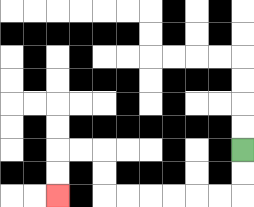{'start': '[10, 6]', 'end': '[2, 8]', 'path_directions': 'D,D,L,L,L,L,L,L,U,U,L,L,D,D', 'path_coordinates': '[[10, 6], [10, 7], [10, 8], [9, 8], [8, 8], [7, 8], [6, 8], [5, 8], [4, 8], [4, 7], [4, 6], [3, 6], [2, 6], [2, 7], [2, 8]]'}